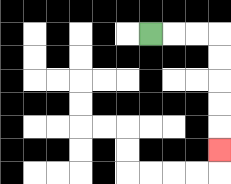{'start': '[6, 1]', 'end': '[9, 6]', 'path_directions': 'R,R,R,D,D,D,D,D', 'path_coordinates': '[[6, 1], [7, 1], [8, 1], [9, 1], [9, 2], [9, 3], [9, 4], [9, 5], [9, 6]]'}